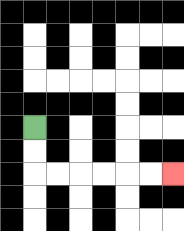{'start': '[1, 5]', 'end': '[7, 7]', 'path_directions': 'D,D,R,R,R,R,R,R', 'path_coordinates': '[[1, 5], [1, 6], [1, 7], [2, 7], [3, 7], [4, 7], [5, 7], [6, 7], [7, 7]]'}